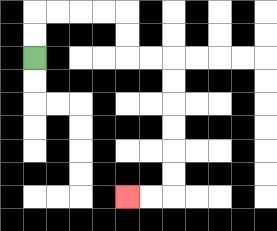{'start': '[1, 2]', 'end': '[5, 8]', 'path_directions': 'U,U,R,R,R,R,D,D,R,R,D,D,D,D,D,D,L,L', 'path_coordinates': '[[1, 2], [1, 1], [1, 0], [2, 0], [3, 0], [4, 0], [5, 0], [5, 1], [5, 2], [6, 2], [7, 2], [7, 3], [7, 4], [7, 5], [7, 6], [7, 7], [7, 8], [6, 8], [5, 8]]'}